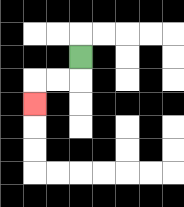{'start': '[3, 2]', 'end': '[1, 4]', 'path_directions': 'D,L,L,D', 'path_coordinates': '[[3, 2], [3, 3], [2, 3], [1, 3], [1, 4]]'}